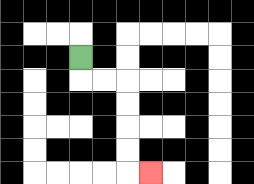{'start': '[3, 2]', 'end': '[6, 7]', 'path_directions': 'D,R,R,D,D,D,D,R', 'path_coordinates': '[[3, 2], [3, 3], [4, 3], [5, 3], [5, 4], [5, 5], [5, 6], [5, 7], [6, 7]]'}